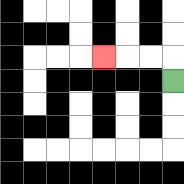{'start': '[7, 3]', 'end': '[4, 2]', 'path_directions': 'U,L,L,L', 'path_coordinates': '[[7, 3], [7, 2], [6, 2], [5, 2], [4, 2]]'}